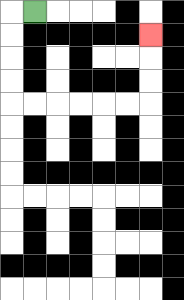{'start': '[1, 0]', 'end': '[6, 1]', 'path_directions': 'L,D,D,D,D,R,R,R,R,R,R,U,U,U', 'path_coordinates': '[[1, 0], [0, 0], [0, 1], [0, 2], [0, 3], [0, 4], [1, 4], [2, 4], [3, 4], [4, 4], [5, 4], [6, 4], [6, 3], [6, 2], [6, 1]]'}